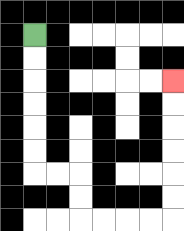{'start': '[1, 1]', 'end': '[7, 3]', 'path_directions': 'D,D,D,D,D,D,R,R,D,D,R,R,R,R,U,U,U,U,U,U', 'path_coordinates': '[[1, 1], [1, 2], [1, 3], [1, 4], [1, 5], [1, 6], [1, 7], [2, 7], [3, 7], [3, 8], [3, 9], [4, 9], [5, 9], [6, 9], [7, 9], [7, 8], [7, 7], [7, 6], [7, 5], [7, 4], [7, 3]]'}